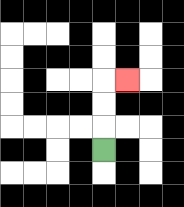{'start': '[4, 6]', 'end': '[5, 3]', 'path_directions': 'U,U,U,R', 'path_coordinates': '[[4, 6], [4, 5], [4, 4], [4, 3], [5, 3]]'}